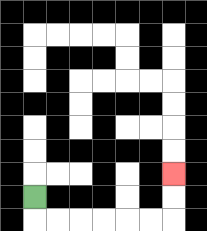{'start': '[1, 8]', 'end': '[7, 7]', 'path_directions': 'D,R,R,R,R,R,R,U,U', 'path_coordinates': '[[1, 8], [1, 9], [2, 9], [3, 9], [4, 9], [5, 9], [6, 9], [7, 9], [7, 8], [7, 7]]'}